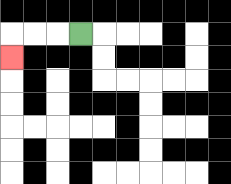{'start': '[3, 1]', 'end': '[0, 2]', 'path_directions': 'L,L,L,D', 'path_coordinates': '[[3, 1], [2, 1], [1, 1], [0, 1], [0, 2]]'}